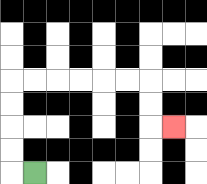{'start': '[1, 7]', 'end': '[7, 5]', 'path_directions': 'L,U,U,U,U,R,R,R,R,R,R,D,D,R', 'path_coordinates': '[[1, 7], [0, 7], [0, 6], [0, 5], [0, 4], [0, 3], [1, 3], [2, 3], [3, 3], [4, 3], [5, 3], [6, 3], [6, 4], [6, 5], [7, 5]]'}